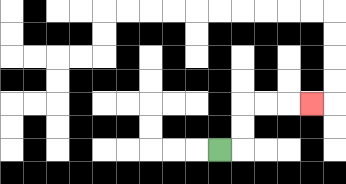{'start': '[9, 6]', 'end': '[13, 4]', 'path_directions': 'R,U,U,R,R,R', 'path_coordinates': '[[9, 6], [10, 6], [10, 5], [10, 4], [11, 4], [12, 4], [13, 4]]'}